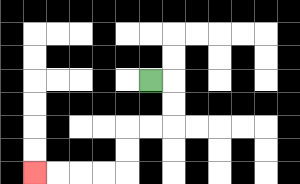{'start': '[6, 3]', 'end': '[1, 7]', 'path_directions': 'R,D,D,L,L,D,D,L,L,L,L', 'path_coordinates': '[[6, 3], [7, 3], [7, 4], [7, 5], [6, 5], [5, 5], [5, 6], [5, 7], [4, 7], [3, 7], [2, 7], [1, 7]]'}